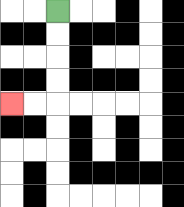{'start': '[2, 0]', 'end': '[0, 4]', 'path_directions': 'D,D,D,D,L,L', 'path_coordinates': '[[2, 0], [2, 1], [2, 2], [2, 3], [2, 4], [1, 4], [0, 4]]'}